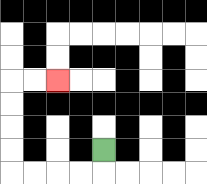{'start': '[4, 6]', 'end': '[2, 3]', 'path_directions': 'D,L,L,L,L,U,U,U,U,R,R', 'path_coordinates': '[[4, 6], [4, 7], [3, 7], [2, 7], [1, 7], [0, 7], [0, 6], [0, 5], [0, 4], [0, 3], [1, 3], [2, 3]]'}